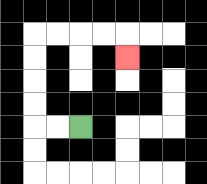{'start': '[3, 5]', 'end': '[5, 2]', 'path_directions': 'L,L,U,U,U,U,R,R,R,R,D', 'path_coordinates': '[[3, 5], [2, 5], [1, 5], [1, 4], [1, 3], [1, 2], [1, 1], [2, 1], [3, 1], [4, 1], [5, 1], [5, 2]]'}